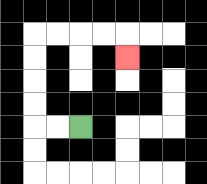{'start': '[3, 5]', 'end': '[5, 2]', 'path_directions': 'L,L,U,U,U,U,R,R,R,R,D', 'path_coordinates': '[[3, 5], [2, 5], [1, 5], [1, 4], [1, 3], [1, 2], [1, 1], [2, 1], [3, 1], [4, 1], [5, 1], [5, 2]]'}